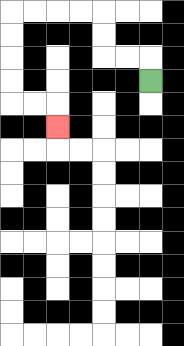{'start': '[6, 3]', 'end': '[2, 5]', 'path_directions': 'U,L,L,U,U,L,L,L,L,D,D,D,D,R,R,D', 'path_coordinates': '[[6, 3], [6, 2], [5, 2], [4, 2], [4, 1], [4, 0], [3, 0], [2, 0], [1, 0], [0, 0], [0, 1], [0, 2], [0, 3], [0, 4], [1, 4], [2, 4], [2, 5]]'}